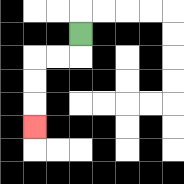{'start': '[3, 1]', 'end': '[1, 5]', 'path_directions': 'D,L,L,D,D,D', 'path_coordinates': '[[3, 1], [3, 2], [2, 2], [1, 2], [1, 3], [1, 4], [1, 5]]'}